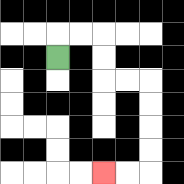{'start': '[2, 2]', 'end': '[4, 7]', 'path_directions': 'U,R,R,D,D,R,R,D,D,D,D,L,L', 'path_coordinates': '[[2, 2], [2, 1], [3, 1], [4, 1], [4, 2], [4, 3], [5, 3], [6, 3], [6, 4], [6, 5], [6, 6], [6, 7], [5, 7], [4, 7]]'}